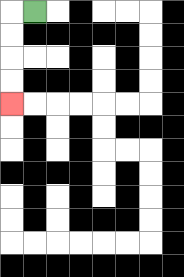{'start': '[1, 0]', 'end': '[0, 4]', 'path_directions': 'L,D,D,D,D', 'path_coordinates': '[[1, 0], [0, 0], [0, 1], [0, 2], [0, 3], [0, 4]]'}